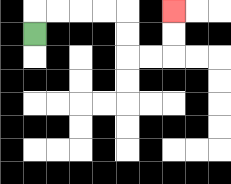{'start': '[1, 1]', 'end': '[7, 0]', 'path_directions': 'U,R,R,R,R,D,D,R,R,U,U', 'path_coordinates': '[[1, 1], [1, 0], [2, 0], [3, 0], [4, 0], [5, 0], [5, 1], [5, 2], [6, 2], [7, 2], [7, 1], [7, 0]]'}